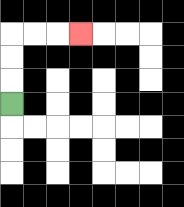{'start': '[0, 4]', 'end': '[3, 1]', 'path_directions': 'U,U,U,R,R,R', 'path_coordinates': '[[0, 4], [0, 3], [0, 2], [0, 1], [1, 1], [2, 1], [3, 1]]'}